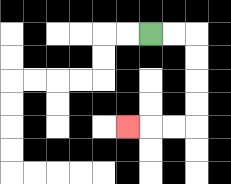{'start': '[6, 1]', 'end': '[5, 5]', 'path_directions': 'R,R,D,D,D,D,L,L,L', 'path_coordinates': '[[6, 1], [7, 1], [8, 1], [8, 2], [8, 3], [8, 4], [8, 5], [7, 5], [6, 5], [5, 5]]'}